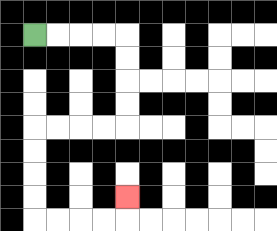{'start': '[1, 1]', 'end': '[5, 8]', 'path_directions': 'R,R,R,R,D,D,D,D,L,L,L,L,D,D,D,D,R,R,R,R,U', 'path_coordinates': '[[1, 1], [2, 1], [3, 1], [4, 1], [5, 1], [5, 2], [5, 3], [5, 4], [5, 5], [4, 5], [3, 5], [2, 5], [1, 5], [1, 6], [1, 7], [1, 8], [1, 9], [2, 9], [3, 9], [4, 9], [5, 9], [5, 8]]'}